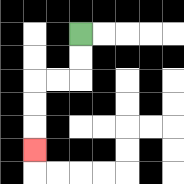{'start': '[3, 1]', 'end': '[1, 6]', 'path_directions': 'D,D,L,L,D,D,D', 'path_coordinates': '[[3, 1], [3, 2], [3, 3], [2, 3], [1, 3], [1, 4], [1, 5], [1, 6]]'}